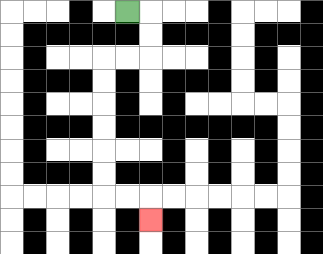{'start': '[5, 0]', 'end': '[6, 9]', 'path_directions': 'R,D,D,L,L,D,D,D,D,D,D,R,R,D', 'path_coordinates': '[[5, 0], [6, 0], [6, 1], [6, 2], [5, 2], [4, 2], [4, 3], [4, 4], [4, 5], [4, 6], [4, 7], [4, 8], [5, 8], [6, 8], [6, 9]]'}